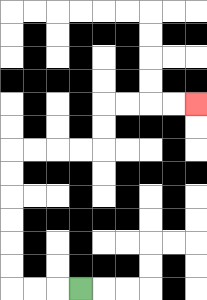{'start': '[3, 12]', 'end': '[8, 4]', 'path_directions': 'L,L,L,U,U,U,U,U,U,R,R,R,R,U,U,R,R,R,R', 'path_coordinates': '[[3, 12], [2, 12], [1, 12], [0, 12], [0, 11], [0, 10], [0, 9], [0, 8], [0, 7], [0, 6], [1, 6], [2, 6], [3, 6], [4, 6], [4, 5], [4, 4], [5, 4], [6, 4], [7, 4], [8, 4]]'}